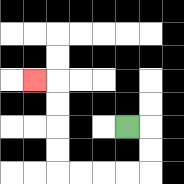{'start': '[5, 5]', 'end': '[1, 3]', 'path_directions': 'R,D,D,L,L,L,L,U,U,U,U,L', 'path_coordinates': '[[5, 5], [6, 5], [6, 6], [6, 7], [5, 7], [4, 7], [3, 7], [2, 7], [2, 6], [2, 5], [2, 4], [2, 3], [1, 3]]'}